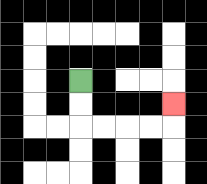{'start': '[3, 3]', 'end': '[7, 4]', 'path_directions': 'D,D,R,R,R,R,U', 'path_coordinates': '[[3, 3], [3, 4], [3, 5], [4, 5], [5, 5], [6, 5], [7, 5], [7, 4]]'}